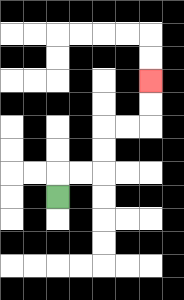{'start': '[2, 8]', 'end': '[6, 3]', 'path_directions': 'U,R,R,U,U,R,R,U,U', 'path_coordinates': '[[2, 8], [2, 7], [3, 7], [4, 7], [4, 6], [4, 5], [5, 5], [6, 5], [6, 4], [6, 3]]'}